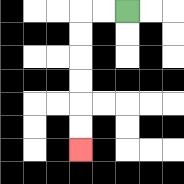{'start': '[5, 0]', 'end': '[3, 6]', 'path_directions': 'L,L,D,D,D,D,D,D', 'path_coordinates': '[[5, 0], [4, 0], [3, 0], [3, 1], [3, 2], [3, 3], [3, 4], [3, 5], [3, 6]]'}